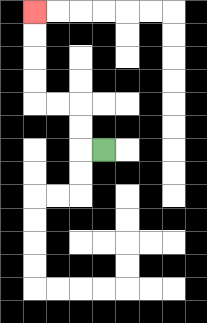{'start': '[4, 6]', 'end': '[1, 0]', 'path_directions': 'L,U,U,L,L,U,U,U,U', 'path_coordinates': '[[4, 6], [3, 6], [3, 5], [3, 4], [2, 4], [1, 4], [1, 3], [1, 2], [1, 1], [1, 0]]'}